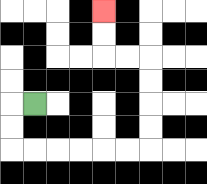{'start': '[1, 4]', 'end': '[4, 0]', 'path_directions': 'L,D,D,R,R,R,R,R,R,U,U,U,U,L,L,U,U', 'path_coordinates': '[[1, 4], [0, 4], [0, 5], [0, 6], [1, 6], [2, 6], [3, 6], [4, 6], [5, 6], [6, 6], [6, 5], [6, 4], [6, 3], [6, 2], [5, 2], [4, 2], [4, 1], [4, 0]]'}